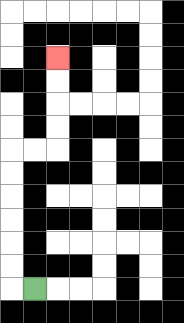{'start': '[1, 12]', 'end': '[2, 2]', 'path_directions': 'L,U,U,U,U,U,U,R,R,U,U,U,U', 'path_coordinates': '[[1, 12], [0, 12], [0, 11], [0, 10], [0, 9], [0, 8], [0, 7], [0, 6], [1, 6], [2, 6], [2, 5], [2, 4], [2, 3], [2, 2]]'}